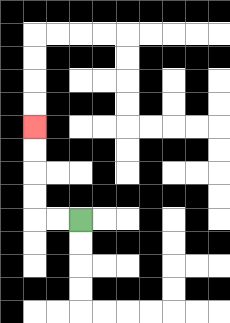{'start': '[3, 9]', 'end': '[1, 5]', 'path_directions': 'L,L,U,U,U,U', 'path_coordinates': '[[3, 9], [2, 9], [1, 9], [1, 8], [1, 7], [1, 6], [1, 5]]'}